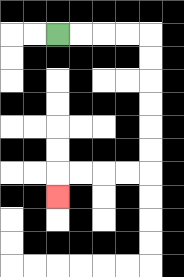{'start': '[2, 1]', 'end': '[2, 8]', 'path_directions': 'R,R,R,R,D,D,D,D,D,D,L,L,L,L,D', 'path_coordinates': '[[2, 1], [3, 1], [4, 1], [5, 1], [6, 1], [6, 2], [6, 3], [6, 4], [6, 5], [6, 6], [6, 7], [5, 7], [4, 7], [3, 7], [2, 7], [2, 8]]'}